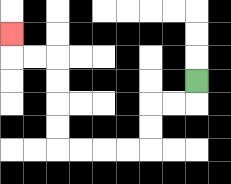{'start': '[8, 3]', 'end': '[0, 1]', 'path_directions': 'D,L,L,D,D,L,L,L,L,U,U,U,U,L,L,U', 'path_coordinates': '[[8, 3], [8, 4], [7, 4], [6, 4], [6, 5], [6, 6], [5, 6], [4, 6], [3, 6], [2, 6], [2, 5], [2, 4], [2, 3], [2, 2], [1, 2], [0, 2], [0, 1]]'}